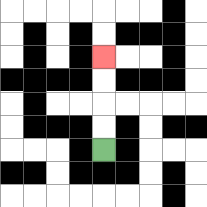{'start': '[4, 6]', 'end': '[4, 2]', 'path_directions': 'U,U,U,U', 'path_coordinates': '[[4, 6], [4, 5], [4, 4], [4, 3], [4, 2]]'}